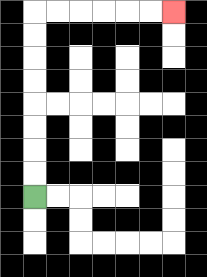{'start': '[1, 8]', 'end': '[7, 0]', 'path_directions': 'U,U,U,U,U,U,U,U,R,R,R,R,R,R', 'path_coordinates': '[[1, 8], [1, 7], [1, 6], [1, 5], [1, 4], [1, 3], [1, 2], [1, 1], [1, 0], [2, 0], [3, 0], [4, 0], [5, 0], [6, 0], [7, 0]]'}